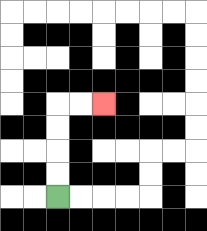{'start': '[2, 8]', 'end': '[4, 4]', 'path_directions': 'U,U,U,U,R,R', 'path_coordinates': '[[2, 8], [2, 7], [2, 6], [2, 5], [2, 4], [3, 4], [4, 4]]'}